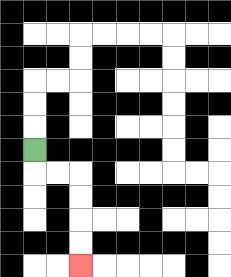{'start': '[1, 6]', 'end': '[3, 11]', 'path_directions': 'D,R,R,D,D,D,D', 'path_coordinates': '[[1, 6], [1, 7], [2, 7], [3, 7], [3, 8], [3, 9], [3, 10], [3, 11]]'}